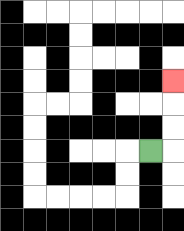{'start': '[6, 6]', 'end': '[7, 3]', 'path_directions': 'R,U,U,U', 'path_coordinates': '[[6, 6], [7, 6], [7, 5], [7, 4], [7, 3]]'}